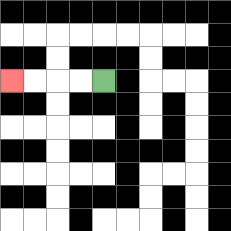{'start': '[4, 3]', 'end': '[0, 3]', 'path_directions': 'L,L,L,L', 'path_coordinates': '[[4, 3], [3, 3], [2, 3], [1, 3], [0, 3]]'}